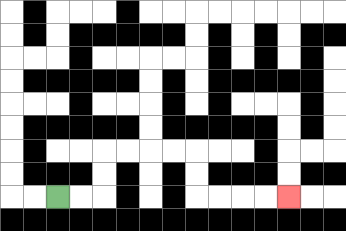{'start': '[2, 8]', 'end': '[12, 8]', 'path_directions': 'R,R,U,U,R,R,R,R,D,D,R,R,R,R', 'path_coordinates': '[[2, 8], [3, 8], [4, 8], [4, 7], [4, 6], [5, 6], [6, 6], [7, 6], [8, 6], [8, 7], [8, 8], [9, 8], [10, 8], [11, 8], [12, 8]]'}